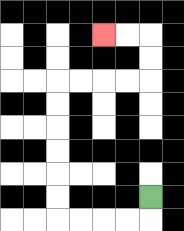{'start': '[6, 8]', 'end': '[4, 1]', 'path_directions': 'D,L,L,L,L,U,U,U,U,U,U,R,R,R,R,U,U,L,L', 'path_coordinates': '[[6, 8], [6, 9], [5, 9], [4, 9], [3, 9], [2, 9], [2, 8], [2, 7], [2, 6], [2, 5], [2, 4], [2, 3], [3, 3], [4, 3], [5, 3], [6, 3], [6, 2], [6, 1], [5, 1], [4, 1]]'}